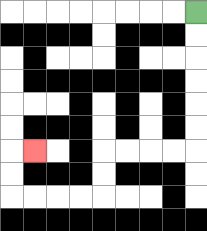{'start': '[8, 0]', 'end': '[1, 6]', 'path_directions': 'D,D,D,D,D,D,L,L,L,L,D,D,L,L,L,L,U,U,R', 'path_coordinates': '[[8, 0], [8, 1], [8, 2], [8, 3], [8, 4], [8, 5], [8, 6], [7, 6], [6, 6], [5, 6], [4, 6], [4, 7], [4, 8], [3, 8], [2, 8], [1, 8], [0, 8], [0, 7], [0, 6], [1, 6]]'}